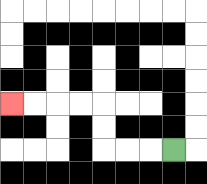{'start': '[7, 6]', 'end': '[0, 4]', 'path_directions': 'L,L,L,U,U,L,L,L,L', 'path_coordinates': '[[7, 6], [6, 6], [5, 6], [4, 6], [4, 5], [4, 4], [3, 4], [2, 4], [1, 4], [0, 4]]'}